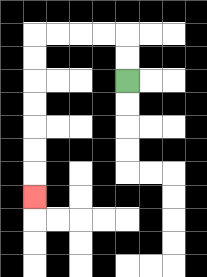{'start': '[5, 3]', 'end': '[1, 8]', 'path_directions': 'U,U,L,L,L,L,D,D,D,D,D,D,D', 'path_coordinates': '[[5, 3], [5, 2], [5, 1], [4, 1], [3, 1], [2, 1], [1, 1], [1, 2], [1, 3], [1, 4], [1, 5], [1, 6], [1, 7], [1, 8]]'}